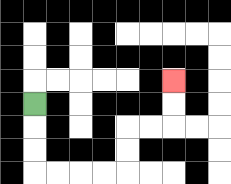{'start': '[1, 4]', 'end': '[7, 3]', 'path_directions': 'D,D,D,R,R,R,R,U,U,R,R,U,U', 'path_coordinates': '[[1, 4], [1, 5], [1, 6], [1, 7], [2, 7], [3, 7], [4, 7], [5, 7], [5, 6], [5, 5], [6, 5], [7, 5], [7, 4], [7, 3]]'}